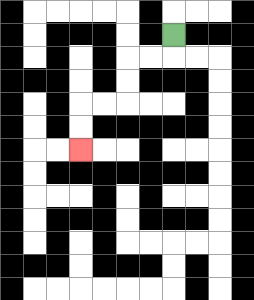{'start': '[7, 1]', 'end': '[3, 6]', 'path_directions': 'D,L,L,D,D,L,L,D,D', 'path_coordinates': '[[7, 1], [7, 2], [6, 2], [5, 2], [5, 3], [5, 4], [4, 4], [3, 4], [3, 5], [3, 6]]'}